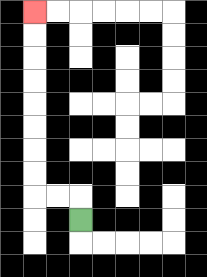{'start': '[3, 9]', 'end': '[1, 0]', 'path_directions': 'U,L,L,U,U,U,U,U,U,U,U', 'path_coordinates': '[[3, 9], [3, 8], [2, 8], [1, 8], [1, 7], [1, 6], [1, 5], [1, 4], [1, 3], [1, 2], [1, 1], [1, 0]]'}